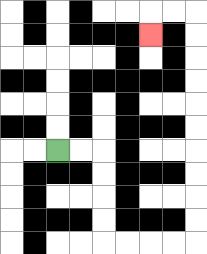{'start': '[2, 6]', 'end': '[6, 1]', 'path_directions': 'R,R,D,D,D,D,R,R,R,R,U,U,U,U,U,U,U,U,U,U,L,L,D', 'path_coordinates': '[[2, 6], [3, 6], [4, 6], [4, 7], [4, 8], [4, 9], [4, 10], [5, 10], [6, 10], [7, 10], [8, 10], [8, 9], [8, 8], [8, 7], [8, 6], [8, 5], [8, 4], [8, 3], [8, 2], [8, 1], [8, 0], [7, 0], [6, 0], [6, 1]]'}